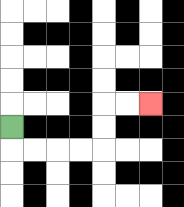{'start': '[0, 5]', 'end': '[6, 4]', 'path_directions': 'D,R,R,R,R,U,U,R,R', 'path_coordinates': '[[0, 5], [0, 6], [1, 6], [2, 6], [3, 6], [4, 6], [4, 5], [4, 4], [5, 4], [6, 4]]'}